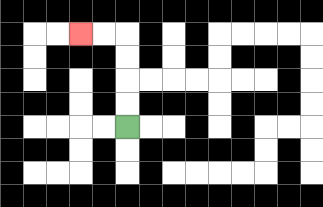{'start': '[5, 5]', 'end': '[3, 1]', 'path_directions': 'U,U,U,U,L,L', 'path_coordinates': '[[5, 5], [5, 4], [5, 3], [5, 2], [5, 1], [4, 1], [3, 1]]'}